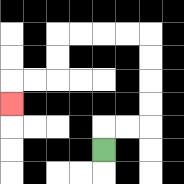{'start': '[4, 6]', 'end': '[0, 4]', 'path_directions': 'U,R,R,U,U,U,U,L,L,L,L,D,D,L,L,D', 'path_coordinates': '[[4, 6], [4, 5], [5, 5], [6, 5], [6, 4], [6, 3], [6, 2], [6, 1], [5, 1], [4, 1], [3, 1], [2, 1], [2, 2], [2, 3], [1, 3], [0, 3], [0, 4]]'}